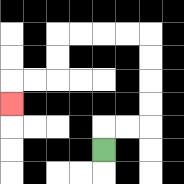{'start': '[4, 6]', 'end': '[0, 4]', 'path_directions': 'U,R,R,U,U,U,U,L,L,L,L,D,D,L,L,D', 'path_coordinates': '[[4, 6], [4, 5], [5, 5], [6, 5], [6, 4], [6, 3], [6, 2], [6, 1], [5, 1], [4, 1], [3, 1], [2, 1], [2, 2], [2, 3], [1, 3], [0, 3], [0, 4]]'}